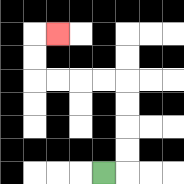{'start': '[4, 7]', 'end': '[2, 1]', 'path_directions': 'R,U,U,U,U,L,L,L,L,U,U,R', 'path_coordinates': '[[4, 7], [5, 7], [5, 6], [5, 5], [5, 4], [5, 3], [4, 3], [3, 3], [2, 3], [1, 3], [1, 2], [1, 1], [2, 1]]'}